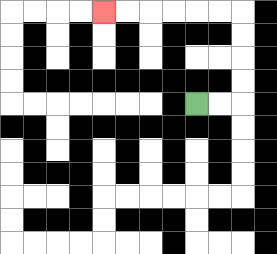{'start': '[8, 4]', 'end': '[4, 0]', 'path_directions': 'R,R,U,U,U,U,L,L,L,L,L,L', 'path_coordinates': '[[8, 4], [9, 4], [10, 4], [10, 3], [10, 2], [10, 1], [10, 0], [9, 0], [8, 0], [7, 0], [6, 0], [5, 0], [4, 0]]'}